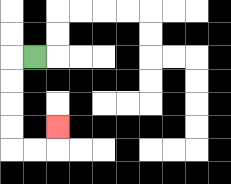{'start': '[1, 2]', 'end': '[2, 5]', 'path_directions': 'L,D,D,D,D,R,R,U', 'path_coordinates': '[[1, 2], [0, 2], [0, 3], [0, 4], [0, 5], [0, 6], [1, 6], [2, 6], [2, 5]]'}